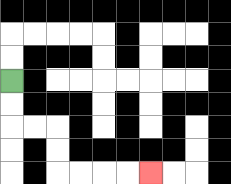{'start': '[0, 3]', 'end': '[6, 7]', 'path_directions': 'D,D,R,R,D,D,R,R,R,R', 'path_coordinates': '[[0, 3], [0, 4], [0, 5], [1, 5], [2, 5], [2, 6], [2, 7], [3, 7], [4, 7], [5, 7], [6, 7]]'}